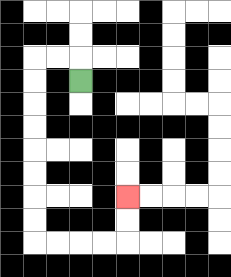{'start': '[3, 3]', 'end': '[5, 8]', 'path_directions': 'U,L,L,D,D,D,D,D,D,D,D,R,R,R,R,U,U', 'path_coordinates': '[[3, 3], [3, 2], [2, 2], [1, 2], [1, 3], [1, 4], [1, 5], [1, 6], [1, 7], [1, 8], [1, 9], [1, 10], [2, 10], [3, 10], [4, 10], [5, 10], [5, 9], [5, 8]]'}